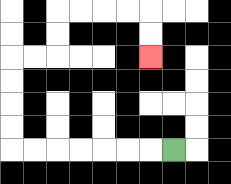{'start': '[7, 6]', 'end': '[6, 2]', 'path_directions': 'L,L,L,L,L,L,L,U,U,U,U,R,R,U,U,R,R,R,R,D,D', 'path_coordinates': '[[7, 6], [6, 6], [5, 6], [4, 6], [3, 6], [2, 6], [1, 6], [0, 6], [0, 5], [0, 4], [0, 3], [0, 2], [1, 2], [2, 2], [2, 1], [2, 0], [3, 0], [4, 0], [5, 0], [6, 0], [6, 1], [6, 2]]'}